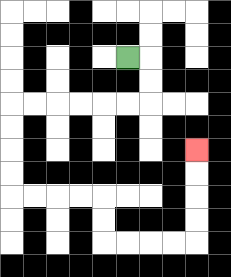{'start': '[5, 2]', 'end': '[8, 6]', 'path_directions': 'R,D,D,L,L,L,L,L,L,D,D,D,D,R,R,R,R,D,D,R,R,R,R,U,U,U,U', 'path_coordinates': '[[5, 2], [6, 2], [6, 3], [6, 4], [5, 4], [4, 4], [3, 4], [2, 4], [1, 4], [0, 4], [0, 5], [0, 6], [0, 7], [0, 8], [1, 8], [2, 8], [3, 8], [4, 8], [4, 9], [4, 10], [5, 10], [6, 10], [7, 10], [8, 10], [8, 9], [8, 8], [8, 7], [8, 6]]'}